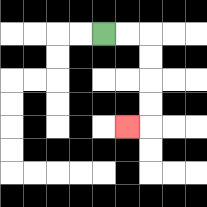{'start': '[4, 1]', 'end': '[5, 5]', 'path_directions': 'R,R,D,D,D,D,L', 'path_coordinates': '[[4, 1], [5, 1], [6, 1], [6, 2], [6, 3], [6, 4], [6, 5], [5, 5]]'}